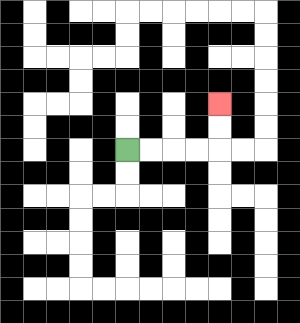{'start': '[5, 6]', 'end': '[9, 4]', 'path_directions': 'R,R,R,R,U,U', 'path_coordinates': '[[5, 6], [6, 6], [7, 6], [8, 6], [9, 6], [9, 5], [9, 4]]'}